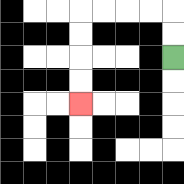{'start': '[7, 2]', 'end': '[3, 4]', 'path_directions': 'U,U,L,L,L,L,D,D,D,D', 'path_coordinates': '[[7, 2], [7, 1], [7, 0], [6, 0], [5, 0], [4, 0], [3, 0], [3, 1], [3, 2], [3, 3], [3, 4]]'}